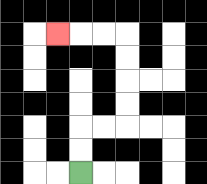{'start': '[3, 7]', 'end': '[2, 1]', 'path_directions': 'U,U,R,R,U,U,U,U,L,L,L', 'path_coordinates': '[[3, 7], [3, 6], [3, 5], [4, 5], [5, 5], [5, 4], [5, 3], [5, 2], [5, 1], [4, 1], [3, 1], [2, 1]]'}